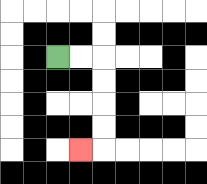{'start': '[2, 2]', 'end': '[3, 6]', 'path_directions': 'R,R,D,D,D,D,L', 'path_coordinates': '[[2, 2], [3, 2], [4, 2], [4, 3], [4, 4], [4, 5], [4, 6], [3, 6]]'}